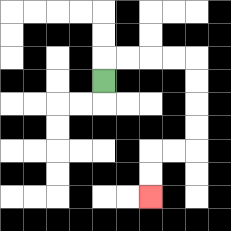{'start': '[4, 3]', 'end': '[6, 8]', 'path_directions': 'U,R,R,R,R,D,D,D,D,L,L,D,D', 'path_coordinates': '[[4, 3], [4, 2], [5, 2], [6, 2], [7, 2], [8, 2], [8, 3], [8, 4], [8, 5], [8, 6], [7, 6], [6, 6], [6, 7], [6, 8]]'}